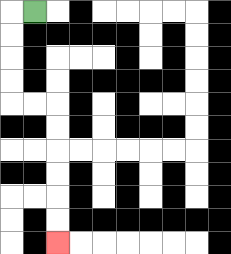{'start': '[1, 0]', 'end': '[2, 10]', 'path_directions': 'L,D,D,D,D,R,R,D,D,D,D,D,D', 'path_coordinates': '[[1, 0], [0, 0], [0, 1], [0, 2], [0, 3], [0, 4], [1, 4], [2, 4], [2, 5], [2, 6], [2, 7], [2, 8], [2, 9], [2, 10]]'}